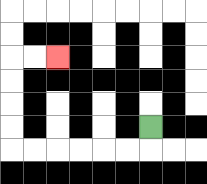{'start': '[6, 5]', 'end': '[2, 2]', 'path_directions': 'D,L,L,L,L,L,L,U,U,U,U,R,R', 'path_coordinates': '[[6, 5], [6, 6], [5, 6], [4, 6], [3, 6], [2, 6], [1, 6], [0, 6], [0, 5], [0, 4], [0, 3], [0, 2], [1, 2], [2, 2]]'}